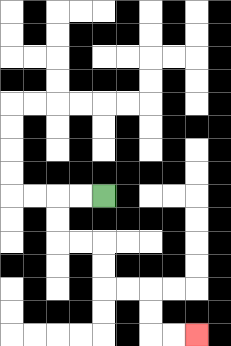{'start': '[4, 8]', 'end': '[8, 14]', 'path_directions': 'L,L,D,D,R,R,D,D,R,R,D,D,R,R', 'path_coordinates': '[[4, 8], [3, 8], [2, 8], [2, 9], [2, 10], [3, 10], [4, 10], [4, 11], [4, 12], [5, 12], [6, 12], [6, 13], [6, 14], [7, 14], [8, 14]]'}